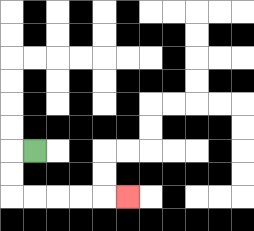{'start': '[1, 6]', 'end': '[5, 8]', 'path_directions': 'L,D,D,R,R,R,R,R', 'path_coordinates': '[[1, 6], [0, 6], [0, 7], [0, 8], [1, 8], [2, 8], [3, 8], [4, 8], [5, 8]]'}